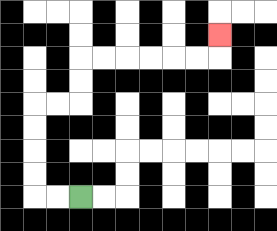{'start': '[3, 8]', 'end': '[9, 1]', 'path_directions': 'L,L,U,U,U,U,R,R,U,U,R,R,R,R,R,R,U', 'path_coordinates': '[[3, 8], [2, 8], [1, 8], [1, 7], [1, 6], [1, 5], [1, 4], [2, 4], [3, 4], [3, 3], [3, 2], [4, 2], [5, 2], [6, 2], [7, 2], [8, 2], [9, 2], [9, 1]]'}